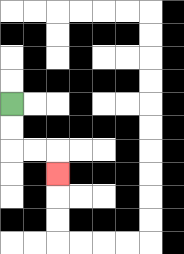{'start': '[0, 4]', 'end': '[2, 7]', 'path_directions': 'D,D,R,R,D', 'path_coordinates': '[[0, 4], [0, 5], [0, 6], [1, 6], [2, 6], [2, 7]]'}